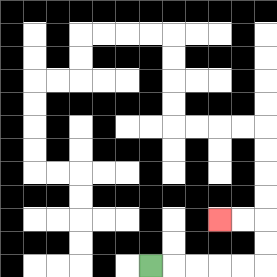{'start': '[6, 11]', 'end': '[9, 9]', 'path_directions': 'R,R,R,R,R,U,U,L,L', 'path_coordinates': '[[6, 11], [7, 11], [8, 11], [9, 11], [10, 11], [11, 11], [11, 10], [11, 9], [10, 9], [9, 9]]'}